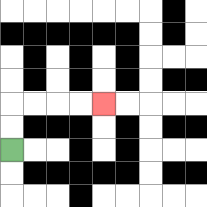{'start': '[0, 6]', 'end': '[4, 4]', 'path_directions': 'U,U,R,R,R,R', 'path_coordinates': '[[0, 6], [0, 5], [0, 4], [1, 4], [2, 4], [3, 4], [4, 4]]'}